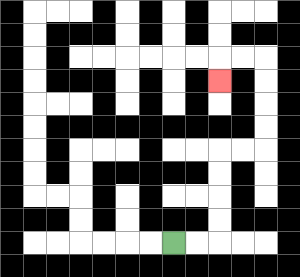{'start': '[7, 10]', 'end': '[9, 3]', 'path_directions': 'R,R,U,U,U,U,R,R,U,U,U,U,L,L,D', 'path_coordinates': '[[7, 10], [8, 10], [9, 10], [9, 9], [9, 8], [9, 7], [9, 6], [10, 6], [11, 6], [11, 5], [11, 4], [11, 3], [11, 2], [10, 2], [9, 2], [9, 3]]'}